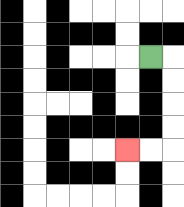{'start': '[6, 2]', 'end': '[5, 6]', 'path_directions': 'R,D,D,D,D,L,L', 'path_coordinates': '[[6, 2], [7, 2], [7, 3], [7, 4], [7, 5], [7, 6], [6, 6], [5, 6]]'}